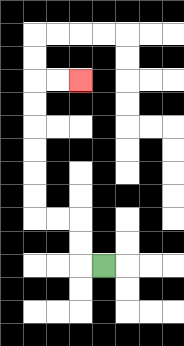{'start': '[4, 11]', 'end': '[3, 3]', 'path_directions': 'L,U,U,L,L,U,U,U,U,U,U,R,R', 'path_coordinates': '[[4, 11], [3, 11], [3, 10], [3, 9], [2, 9], [1, 9], [1, 8], [1, 7], [1, 6], [1, 5], [1, 4], [1, 3], [2, 3], [3, 3]]'}